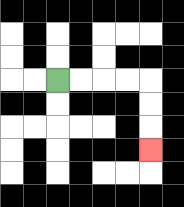{'start': '[2, 3]', 'end': '[6, 6]', 'path_directions': 'R,R,R,R,D,D,D', 'path_coordinates': '[[2, 3], [3, 3], [4, 3], [5, 3], [6, 3], [6, 4], [6, 5], [6, 6]]'}